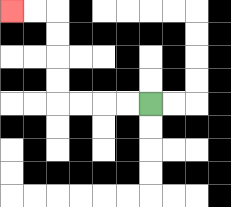{'start': '[6, 4]', 'end': '[0, 0]', 'path_directions': 'L,L,L,L,U,U,U,U,L,L', 'path_coordinates': '[[6, 4], [5, 4], [4, 4], [3, 4], [2, 4], [2, 3], [2, 2], [2, 1], [2, 0], [1, 0], [0, 0]]'}